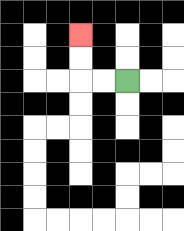{'start': '[5, 3]', 'end': '[3, 1]', 'path_directions': 'L,L,U,U', 'path_coordinates': '[[5, 3], [4, 3], [3, 3], [3, 2], [3, 1]]'}